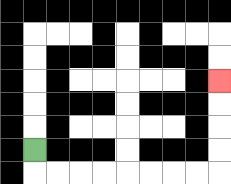{'start': '[1, 6]', 'end': '[9, 3]', 'path_directions': 'D,R,R,R,R,R,R,R,R,U,U,U,U', 'path_coordinates': '[[1, 6], [1, 7], [2, 7], [3, 7], [4, 7], [5, 7], [6, 7], [7, 7], [8, 7], [9, 7], [9, 6], [9, 5], [9, 4], [9, 3]]'}